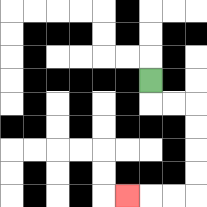{'start': '[6, 3]', 'end': '[5, 8]', 'path_directions': 'D,R,R,D,D,D,D,L,L,L', 'path_coordinates': '[[6, 3], [6, 4], [7, 4], [8, 4], [8, 5], [8, 6], [8, 7], [8, 8], [7, 8], [6, 8], [5, 8]]'}